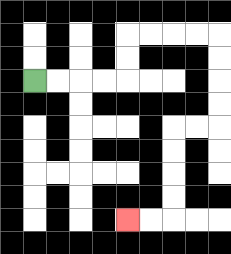{'start': '[1, 3]', 'end': '[5, 9]', 'path_directions': 'R,R,R,R,U,U,R,R,R,R,D,D,D,D,L,L,D,D,D,D,L,L', 'path_coordinates': '[[1, 3], [2, 3], [3, 3], [4, 3], [5, 3], [5, 2], [5, 1], [6, 1], [7, 1], [8, 1], [9, 1], [9, 2], [9, 3], [9, 4], [9, 5], [8, 5], [7, 5], [7, 6], [7, 7], [7, 8], [7, 9], [6, 9], [5, 9]]'}